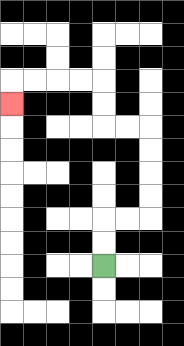{'start': '[4, 11]', 'end': '[0, 4]', 'path_directions': 'U,U,R,R,U,U,U,U,L,L,U,U,L,L,L,L,D', 'path_coordinates': '[[4, 11], [4, 10], [4, 9], [5, 9], [6, 9], [6, 8], [6, 7], [6, 6], [6, 5], [5, 5], [4, 5], [4, 4], [4, 3], [3, 3], [2, 3], [1, 3], [0, 3], [0, 4]]'}